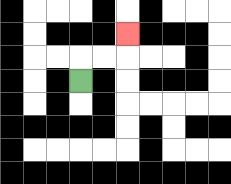{'start': '[3, 3]', 'end': '[5, 1]', 'path_directions': 'U,R,R,U', 'path_coordinates': '[[3, 3], [3, 2], [4, 2], [5, 2], [5, 1]]'}